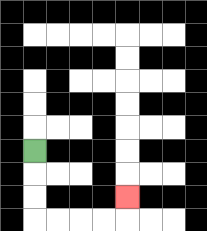{'start': '[1, 6]', 'end': '[5, 8]', 'path_directions': 'D,D,D,R,R,R,R,U', 'path_coordinates': '[[1, 6], [1, 7], [1, 8], [1, 9], [2, 9], [3, 9], [4, 9], [5, 9], [5, 8]]'}